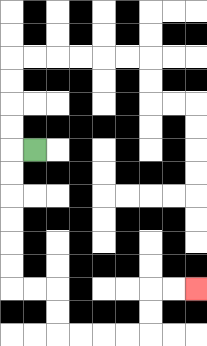{'start': '[1, 6]', 'end': '[8, 12]', 'path_directions': 'L,D,D,D,D,D,D,R,R,D,D,R,R,R,R,U,U,R,R', 'path_coordinates': '[[1, 6], [0, 6], [0, 7], [0, 8], [0, 9], [0, 10], [0, 11], [0, 12], [1, 12], [2, 12], [2, 13], [2, 14], [3, 14], [4, 14], [5, 14], [6, 14], [6, 13], [6, 12], [7, 12], [8, 12]]'}